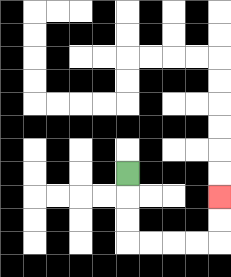{'start': '[5, 7]', 'end': '[9, 8]', 'path_directions': 'D,D,D,R,R,R,R,U,U', 'path_coordinates': '[[5, 7], [5, 8], [5, 9], [5, 10], [6, 10], [7, 10], [8, 10], [9, 10], [9, 9], [9, 8]]'}